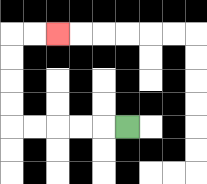{'start': '[5, 5]', 'end': '[2, 1]', 'path_directions': 'L,L,L,L,L,U,U,U,U,R,R', 'path_coordinates': '[[5, 5], [4, 5], [3, 5], [2, 5], [1, 5], [0, 5], [0, 4], [0, 3], [0, 2], [0, 1], [1, 1], [2, 1]]'}